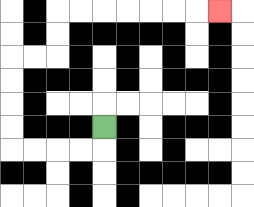{'start': '[4, 5]', 'end': '[9, 0]', 'path_directions': 'D,L,L,L,L,U,U,U,U,R,R,U,U,R,R,R,R,R,R,R', 'path_coordinates': '[[4, 5], [4, 6], [3, 6], [2, 6], [1, 6], [0, 6], [0, 5], [0, 4], [0, 3], [0, 2], [1, 2], [2, 2], [2, 1], [2, 0], [3, 0], [4, 0], [5, 0], [6, 0], [7, 0], [8, 0], [9, 0]]'}